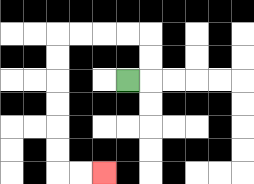{'start': '[5, 3]', 'end': '[4, 7]', 'path_directions': 'R,U,U,L,L,L,L,D,D,D,D,D,D,R,R', 'path_coordinates': '[[5, 3], [6, 3], [6, 2], [6, 1], [5, 1], [4, 1], [3, 1], [2, 1], [2, 2], [2, 3], [2, 4], [2, 5], [2, 6], [2, 7], [3, 7], [4, 7]]'}